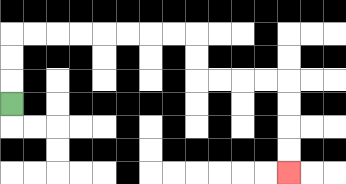{'start': '[0, 4]', 'end': '[12, 7]', 'path_directions': 'U,U,U,R,R,R,R,R,R,R,R,D,D,R,R,R,R,D,D,D,D', 'path_coordinates': '[[0, 4], [0, 3], [0, 2], [0, 1], [1, 1], [2, 1], [3, 1], [4, 1], [5, 1], [6, 1], [7, 1], [8, 1], [8, 2], [8, 3], [9, 3], [10, 3], [11, 3], [12, 3], [12, 4], [12, 5], [12, 6], [12, 7]]'}